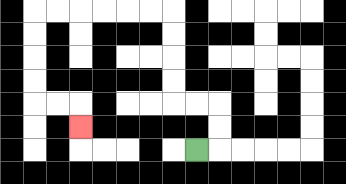{'start': '[8, 6]', 'end': '[3, 5]', 'path_directions': 'R,U,U,L,L,U,U,U,U,L,L,L,L,L,L,D,D,D,D,R,R,D', 'path_coordinates': '[[8, 6], [9, 6], [9, 5], [9, 4], [8, 4], [7, 4], [7, 3], [7, 2], [7, 1], [7, 0], [6, 0], [5, 0], [4, 0], [3, 0], [2, 0], [1, 0], [1, 1], [1, 2], [1, 3], [1, 4], [2, 4], [3, 4], [3, 5]]'}